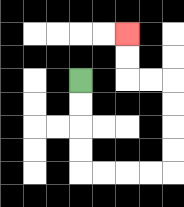{'start': '[3, 3]', 'end': '[5, 1]', 'path_directions': 'D,D,D,D,R,R,R,R,U,U,U,U,L,L,U,U', 'path_coordinates': '[[3, 3], [3, 4], [3, 5], [3, 6], [3, 7], [4, 7], [5, 7], [6, 7], [7, 7], [7, 6], [7, 5], [7, 4], [7, 3], [6, 3], [5, 3], [5, 2], [5, 1]]'}